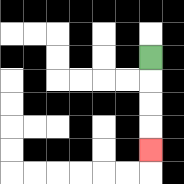{'start': '[6, 2]', 'end': '[6, 6]', 'path_directions': 'D,D,D,D', 'path_coordinates': '[[6, 2], [6, 3], [6, 4], [6, 5], [6, 6]]'}